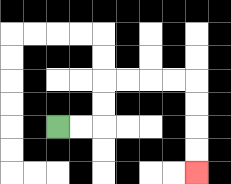{'start': '[2, 5]', 'end': '[8, 7]', 'path_directions': 'R,R,U,U,R,R,R,R,D,D,D,D', 'path_coordinates': '[[2, 5], [3, 5], [4, 5], [4, 4], [4, 3], [5, 3], [6, 3], [7, 3], [8, 3], [8, 4], [8, 5], [8, 6], [8, 7]]'}